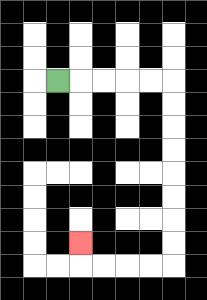{'start': '[2, 3]', 'end': '[3, 10]', 'path_directions': 'R,R,R,R,R,D,D,D,D,D,D,D,D,L,L,L,L,U', 'path_coordinates': '[[2, 3], [3, 3], [4, 3], [5, 3], [6, 3], [7, 3], [7, 4], [7, 5], [7, 6], [7, 7], [7, 8], [7, 9], [7, 10], [7, 11], [6, 11], [5, 11], [4, 11], [3, 11], [3, 10]]'}